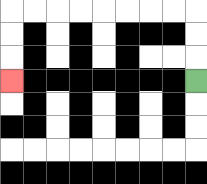{'start': '[8, 3]', 'end': '[0, 3]', 'path_directions': 'U,U,U,L,L,L,L,L,L,L,L,D,D,D', 'path_coordinates': '[[8, 3], [8, 2], [8, 1], [8, 0], [7, 0], [6, 0], [5, 0], [4, 0], [3, 0], [2, 0], [1, 0], [0, 0], [0, 1], [0, 2], [0, 3]]'}